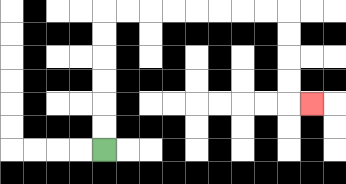{'start': '[4, 6]', 'end': '[13, 4]', 'path_directions': 'U,U,U,U,U,U,R,R,R,R,R,R,R,R,D,D,D,D,R', 'path_coordinates': '[[4, 6], [4, 5], [4, 4], [4, 3], [4, 2], [4, 1], [4, 0], [5, 0], [6, 0], [7, 0], [8, 0], [9, 0], [10, 0], [11, 0], [12, 0], [12, 1], [12, 2], [12, 3], [12, 4], [13, 4]]'}